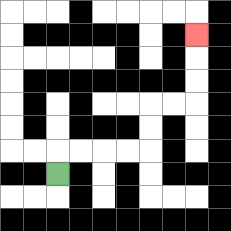{'start': '[2, 7]', 'end': '[8, 1]', 'path_directions': 'U,R,R,R,R,U,U,R,R,U,U,U', 'path_coordinates': '[[2, 7], [2, 6], [3, 6], [4, 6], [5, 6], [6, 6], [6, 5], [6, 4], [7, 4], [8, 4], [8, 3], [8, 2], [8, 1]]'}